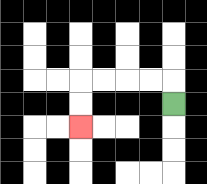{'start': '[7, 4]', 'end': '[3, 5]', 'path_directions': 'U,L,L,L,L,D,D', 'path_coordinates': '[[7, 4], [7, 3], [6, 3], [5, 3], [4, 3], [3, 3], [3, 4], [3, 5]]'}